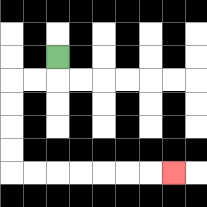{'start': '[2, 2]', 'end': '[7, 7]', 'path_directions': 'D,L,L,D,D,D,D,R,R,R,R,R,R,R', 'path_coordinates': '[[2, 2], [2, 3], [1, 3], [0, 3], [0, 4], [0, 5], [0, 6], [0, 7], [1, 7], [2, 7], [3, 7], [4, 7], [5, 7], [6, 7], [7, 7]]'}